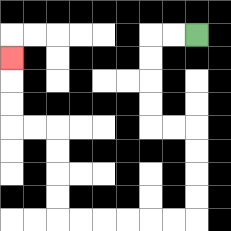{'start': '[8, 1]', 'end': '[0, 2]', 'path_directions': 'L,L,D,D,D,D,R,R,D,D,D,D,L,L,L,L,L,L,U,U,U,U,L,L,U,U,U', 'path_coordinates': '[[8, 1], [7, 1], [6, 1], [6, 2], [6, 3], [6, 4], [6, 5], [7, 5], [8, 5], [8, 6], [8, 7], [8, 8], [8, 9], [7, 9], [6, 9], [5, 9], [4, 9], [3, 9], [2, 9], [2, 8], [2, 7], [2, 6], [2, 5], [1, 5], [0, 5], [0, 4], [0, 3], [0, 2]]'}